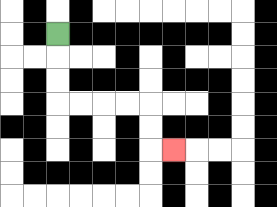{'start': '[2, 1]', 'end': '[7, 6]', 'path_directions': 'D,D,D,R,R,R,R,D,D,R', 'path_coordinates': '[[2, 1], [2, 2], [2, 3], [2, 4], [3, 4], [4, 4], [5, 4], [6, 4], [6, 5], [6, 6], [7, 6]]'}